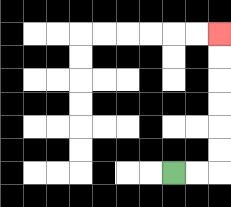{'start': '[7, 7]', 'end': '[9, 1]', 'path_directions': 'R,R,U,U,U,U,U,U', 'path_coordinates': '[[7, 7], [8, 7], [9, 7], [9, 6], [9, 5], [9, 4], [9, 3], [9, 2], [9, 1]]'}